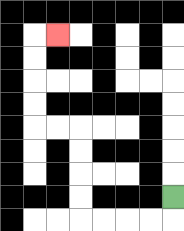{'start': '[7, 8]', 'end': '[2, 1]', 'path_directions': 'D,L,L,L,L,U,U,U,U,L,L,U,U,U,U,R', 'path_coordinates': '[[7, 8], [7, 9], [6, 9], [5, 9], [4, 9], [3, 9], [3, 8], [3, 7], [3, 6], [3, 5], [2, 5], [1, 5], [1, 4], [1, 3], [1, 2], [1, 1], [2, 1]]'}